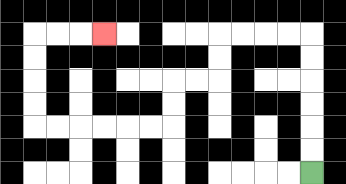{'start': '[13, 7]', 'end': '[4, 1]', 'path_directions': 'U,U,U,U,U,U,L,L,L,L,D,D,L,L,D,D,L,L,L,L,L,L,U,U,U,U,R,R,R', 'path_coordinates': '[[13, 7], [13, 6], [13, 5], [13, 4], [13, 3], [13, 2], [13, 1], [12, 1], [11, 1], [10, 1], [9, 1], [9, 2], [9, 3], [8, 3], [7, 3], [7, 4], [7, 5], [6, 5], [5, 5], [4, 5], [3, 5], [2, 5], [1, 5], [1, 4], [1, 3], [1, 2], [1, 1], [2, 1], [3, 1], [4, 1]]'}